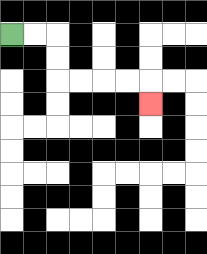{'start': '[0, 1]', 'end': '[6, 4]', 'path_directions': 'R,R,D,D,R,R,R,R,D', 'path_coordinates': '[[0, 1], [1, 1], [2, 1], [2, 2], [2, 3], [3, 3], [4, 3], [5, 3], [6, 3], [6, 4]]'}